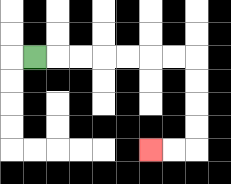{'start': '[1, 2]', 'end': '[6, 6]', 'path_directions': 'R,R,R,R,R,R,R,D,D,D,D,L,L', 'path_coordinates': '[[1, 2], [2, 2], [3, 2], [4, 2], [5, 2], [6, 2], [7, 2], [8, 2], [8, 3], [8, 4], [8, 5], [8, 6], [7, 6], [6, 6]]'}